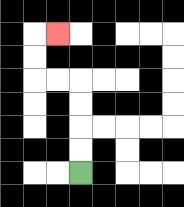{'start': '[3, 7]', 'end': '[2, 1]', 'path_directions': 'U,U,U,U,L,L,U,U,R', 'path_coordinates': '[[3, 7], [3, 6], [3, 5], [3, 4], [3, 3], [2, 3], [1, 3], [1, 2], [1, 1], [2, 1]]'}